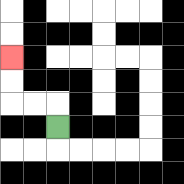{'start': '[2, 5]', 'end': '[0, 2]', 'path_directions': 'U,L,L,U,U', 'path_coordinates': '[[2, 5], [2, 4], [1, 4], [0, 4], [0, 3], [0, 2]]'}